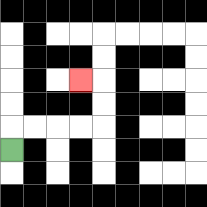{'start': '[0, 6]', 'end': '[3, 3]', 'path_directions': 'U,R,R,R,R,U,U,L', 'path_coordinates': '[[0, 6], [0, 5], [1, 5], [2, 5], [3, 5], [4, 5], [4, 4], [4, 3], [3, 3]]'}